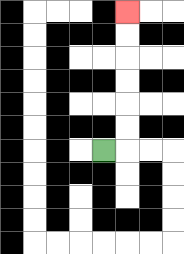{'start': '[4, 6]', 'end': '[5, 0]', 'path_directions': 'R,U,U,U,U,U,U', 'path_coordinates': '[[4, 6], [5, 6], [5, 5], [5, 4], [5, 3], [5, 2], [5, 1], [5, 0]]'}